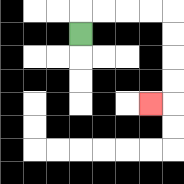{'start': '[3, 1]', 'end': '[6, 4]', 'path_directions': 'U,R,R,R,R,D,D,D,D,L', 'path_coordinates': '[[3, 1], [3, 0], [4, 0], [5, 0], [6, 0], [7, 0], [7, 1], [7, 2], [7, 3], [7, 4], [6, 4]]'}